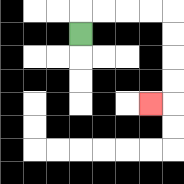{'start': '[3, 1]', 'end': '[6, 4]', 'path_directions': 'U,R,R,R,R,D,D,D,D,L', 'path_coordinates': '[[3, 1], [3, 0], [4, 0], [5, 0], [6, 0], [7, 0], [7, 1], [7, 2], [7, 3], [7, 4], [6, 4]]'}